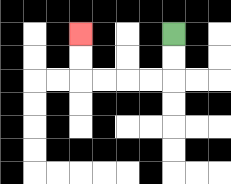{'start': '[7, 1]', 'end': '[3, 1]', 'path_directions': 'D,D,L,L,L,L,U,U', 'path_coordinates': '[[7, 1], [7, 2], [7, 3], [6, 3], [5, 3], [4, 3], [3, 3], [3, 2], [3, 1]]'}